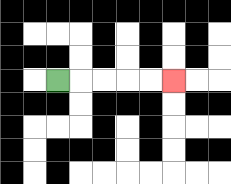{'start': '[2, 3]', 'end': '[7, 3]', 'path_directions': 'R,R,R,R,R', 'path_coordinates': '[[2, 3], [3, 3], [4, 3], [5, 3], [6, 3], [7, 3]]'}